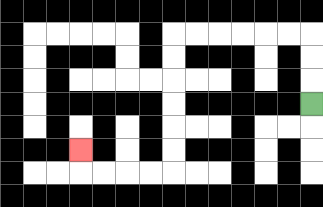{'start': '[13, 4]', 'end': '[3, 6]', 'path_directions': 'U,U,U,L,L,L,L,L,L,D,D,D,D,D,D,L,L,L,L,U', 'path_coordinates': '[[13, 4], [13, 3], [13, 2], [13, 1], [12, 1], [11, 1], [10, 1], [9, 1], [8, 1], [7, 1], [7, 2], [7, 3], [7, 4], [7, 5], [7, 6], [7, 7], [6, 7], [5, 7], [4, 7], [3, 7], [3, 6]]'}